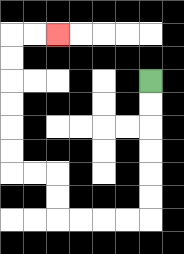{'start': '[6, 3]', 'end': '[2, 1]', 'path_directions': 'D,D,D,D,D,D,L,L,L,L,U,U,L,L,U,U,U,U,U,U,R,R', 'path_coordinates': '[[6, 3], [6, 4], [6, 5], [6, 6], [6, 7], [6, 8], [6, 9], [5, 9], [4, 9], [3, 9], [2, 9], [2, 8], [2, 7], [1, 7], [0, 7], [0, 6], [0, 5], [0, 4], [0, 3], [0, 2], [0, 1], [1, 1], [2, 1]]'}